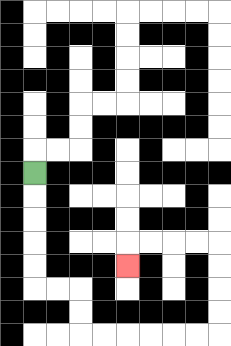{'start': '[1, 7]', 'end': '[5, 11]', 'path_directions': 'D,D,D,D,D,R,R,D,D,R,R,R,R,R,R,U,U,U,U,L,L,L,L,D', 'path_coordinates': '[[1, 7], [1, 8], [1, 9], [1, 10], [1, 11], [1, 12], [2, 12], [3, 12], [3, 13], [3, 14], [4, 14], [5, 14], [6, 14], [7, 14], [8, 14], [9, 14], [9, 13], [9, 12], [9, 11], [9, 10], [8, 10], [7, 10], [6, 10], [5, 10], [5, 11]]'}